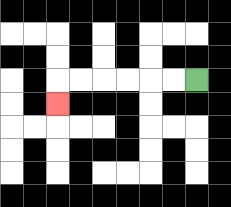{'start': '[8, 3]', 'end': '[2, 4]', 'path_directions': 'L,L,L,L,L,L,D', 'path_coordinates': '[[8, 3], [7, 3], [6, 3], [5, 3], [4, 3], [3, 3], [2, 3], [2, 4]]'}